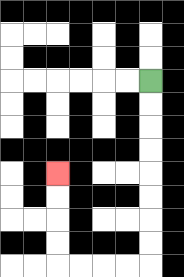{'start': '[6, 3]', 'end': '[2, 7]', 'path_directions': 'D,D,D,D,D,D,D,D,L,L,L,L,U,U,U,U', 'path_coordinates': '[[6, 3], [6, 4], [6, 5], [6, 6], [6, 7], [6, 8], [6, 9], [6, 10], [6, 11], [5, 11], [4, 11], [3, 11], [2, 11], [2, 10], [2, 9], [2, 8], [2, 7]]'}